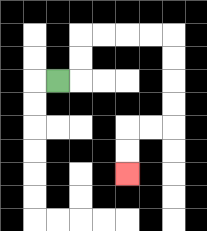{'start': '[2, 3]', 'end': '[5, 7]', 'path_directions': 'R,U,U,R,R,R,R,D,D,D,D,L,L,D,D', 'path_coordinates': '[[2, 3], [3, 3], [3, 2], [3, 1], [4, 1], [5, 1], [6, 1], [7, 1], [7, 2], [7, 3], [7, 4], [7, 5], [6, 5], [5, 5], [5, 6], [5, 7]]'}